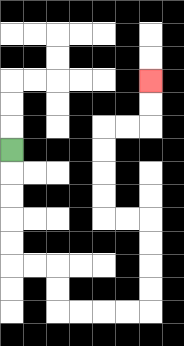{'start': '[0, 6]', 'end': '[6, 3]', 'path_directions': 'D,D,D,D,D,R,R,D,D,R,R,R,R,U,U,U,U,L,L,U,U,U,U,R,R,U,U', 'path_coordinates': '[[0, 6], [0, 7], [0, 8], [0, 9], [0, 10], [0, 11], [1, 11], [2, 11], [2, 12], [2, 13], [3, 13], [4, 13], [5, 13], [6, 13], [6, 12], [6, 11], [6, 10], [6, 9], [5, 9], [4, 9], [4, 8], [4, 7], [4, 6], [4, 5], [5, 5], [6, 5], [6, 4], [6, 3]]'}